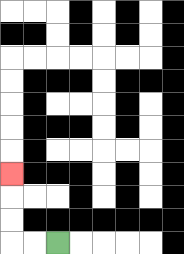{'start': '[2, 10]', 'end': '[0, 7]', 'path_directions': 'L,L,U,U,U', 'path_coordinates': '[[2, 10], [1, 10], [0, 10], [0, 9], [0, 8], [0, 7]]'}